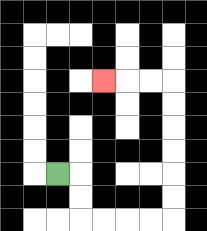{'start': '[2, 7]', 'end': '[4, 3]', 'path_directions': 'R,D,D,R,R,R,R,U,U,U,U,U,U,L,L,L', 'path_coordinates': '[[2, 7], [3, 7], [3, 8], [3, 9], [4, 9], [5, 9], [6, 9], [7, 9], [7, 8], [7, 7], [7, 6], [7, 5], [7, 4], [7, 3], [6, 3], [5, 3], [4, 3]]'}